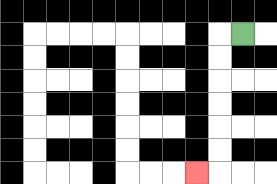{'start': '[10, 1]', 'end': '[8, 7]', 'path_directions': 'L,D,D,D,D,D,D,L', 'path_coordinates': '[[10, 1], [9, 1], [9, 2], [9, 3], [9, 4], [9, 5], [9, 6], [9, 7], [8, 7]]'}